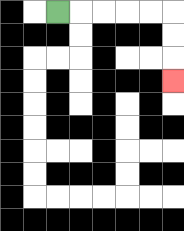{'start': '[2, 0]', 'end': '[7, 3]', 'path_directions': 'R,R,R,R,R,D,D,D', 'path_coordinates': '[[2, 0], [3, 0], [4, 0], [5, 0], [6, 0], [7, 0], [7, 1], [7, 2], [7, 3]]'}